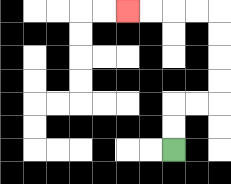{'start': '[7, 6]', 'end': '[5, 0]', 'path_directions': 'U,U,R,R,U,U,U,U,L,L,L,L', 'path_coordinates': '[[7, 6], [7, 5], [7, 4], [8, 4], [9, 4], [9, 3], [9, 2], [9, 1], [9, 0], [8, 0], [7, 0], [6, 0], [5, 0]]'}